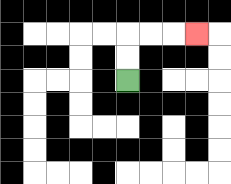{'start': '[5, 3]', 'end': '[8, 1]', 'path_directions': 'U,U,R,R,R', 'path_coordinates': '[[5, 3], [5, 2], [5, 1], [6, 1], [7, 1], [8, 1]]'}